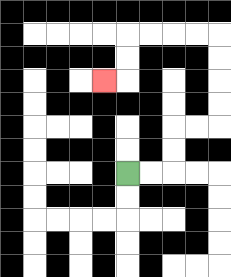{'start': '[5, 7]', 'end': '[4, 3]', 'path_directions': 'R,R,U,U,R,R,U,U,U,U,L,L,L,L,D,D,L', 'path_coordinates': '[[5, 7], [6, 7], [7, 7], [7, 6], [7, 5], [8, 5], [9, 5], [9, 4], [9, 3], [9, 2], [9, 1], [8, 1], [7, 1], [6, 1], [5, 1], [5, 2], [5, 3], [4, 3]]'}